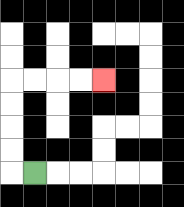{'start': '[1, 7]', 'end': '[4, 3]', 'path_directions': 'L,U,U,U,U,R,R,R,R', 'path_coordinates': '[[1, 7], [0, 7], [0, 6], [0, 5], [0, 4], [0, 3], [1, 3], [2, 3], [3, 3], [4, 3]]'}